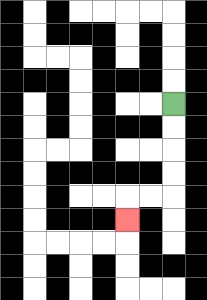{'start': '[7, 4]', 'end': '[5, 9]', 'path_directions': 'D,D,D,D,L,L,D', 'path_coordinates': '[[7, 4], [7, 5], [7, 6], [7, 7], [7, 8], [6, 8], [5, 8], [5, 9]]'}